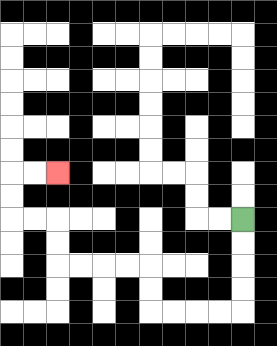{'start': '[10, 9]', 'end': '[2, 7]', 'path_directions': 'D,D,D,D,L,L,L,L,U,U,L,L,L,L,U,U,L,L,U,U,R,R', 'path_coordinates': '[[10, 9], [10, 10], [10, 11], [10, 12], [10, 13], [9, 13], [8, 13], [7, 13], [6, 13], [6, 12], [6, 11], [5, 11], [4, 11], [3, 11], [2, 11], [2, 10], [2, 9], [1, 9], [0, 9], [0, 8], [0, 7], [1, 7], [2, 7]]'}